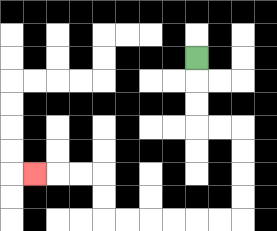{'start': '[8, 2]', 'end': '[1, 7]', 'path_directions': 'D,D,D,R,R,D,D,D,D,L,L,L,L,L,L,U,U,L,L,L', 'path_coordinates': '[[8, 2], [8, 3], [8, 4], [8, 5], [9, 5], [10, 5], [10, 6], [10, 7], [10, 8], [10, 9], [9, 9], [8, 9], [7, 9], [6, 9], [5, 9], [4, 9], [4, 8], [4, 7], [3, 7], [2, 7], [1, 7]]'}